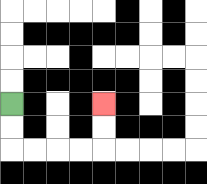{'start': '[0, 4]', 'end': '[4, 4]', 'path_directions': 'D,D,R,R,R,R,U,U', 'path_coordinates': '[[0, 4], [0, 5], [0, 6], [1, 6], [2, 6], [3, 6], [4, 6], [4, 5], [4, 4]]'}